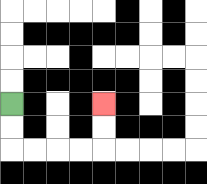{'start': '[0, 4]', 'end': '[4, 4]', 'path_directions': 'D,D,R,R,R,R,U,U', 'path_coordinates': '[[0, 4], [0, 5], [0, 6], [1, 6], [2, 6], [3, 6], [4, 6], [4, 5], [4, 4]]'}